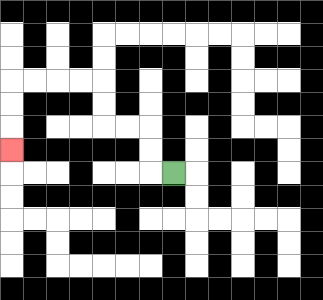{'start': '[7, 7]', 'end': '[0, 6]', 'path_directions': 'L,U,U,L,L,U,U,L,L,L,L,D,D,D', 'path_coordinates': '[[7, 7], [6, 7], [6, 6], [6, 5], [5, 5], [4, 5], [4, 4], [4, 3], [3, 3], [2, 3], [1, 3], [0, 3], [0, 4], [0, 5], [0, 6]]'}